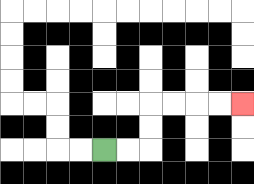{'start': '[4, 6]', 'end': '[10, 4]', 'path_directions': 'R,R,U,U,R,R,R,R', 'path_coordinates': '[[4, 6], [5, 6], [6, 6], [6, 5], [6, 4], [7, 4], [8, 4], [9, 4], [10, 4]]'}